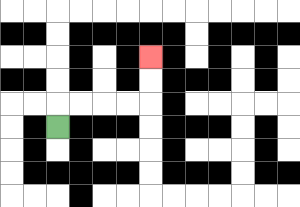{'start': '[2, 5]', 'end': '[6, 2]', 'path_directions': 'U,R,R,R,R,U,U', 'path_coordinates': '[[2, 5], [2, 4], [3, 4], [4, 4], [5, 4], [6, 4], [6, 3], [6, 2]]'}